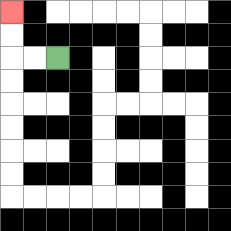{'start': '[2, 2]', 'end': '[0, 0]', 'path_directions': 'L,L,U,U', 'path_coordinates': '[[2, 2], [1, 2], [0, 2], [0, 1], [0, 0]]'}